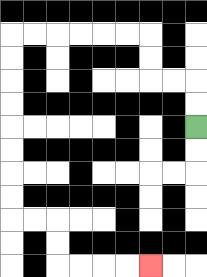{'start': '[8, 5]', 'end': '[6, 11]', 'path_directions': 'U,U,L,L,U,U,L,L,L,L,L,L,D,D,D,D,D,D,D,D,R,R,D,D,R,R,R,R', 'path_coordinates': '[[8, 5], [8, 4], [8, 3], [7, 3], [6, 3], [6, 2], [6, 1], [5, 1], [4, 1], [3, 1], [2, 1], [1, 1], [0, 1], [0, 2], [0, 3], [0, 4], [0, 5], [0, 6], [0, 7], [0, 8], [0, 9], [1, 9], [2, 9], [2, 10], [2, 11], [3, 11], [4, 11], [5, 11], [6, 11]]'}